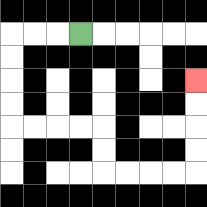{'start': '[3, 1]', 'end': '[8, 3]', 'path_directions': 'L,L,L,D,D,D,D,R,R,R,R,D,D,R,R,R,R,U,U,U,U', 'path_coordinates': '[[3, 1], [2, 1], [1, 1], [0, 1], [0, 2], [0, 3], [0, 4], [0, 5], [1, 5], [2, 5], [3, 5], [4, 5], [4, 6], [4, 7], [5, 7], [6, 7], [7, 7], [8, 7], [8, 6], [8, 5], [8, 4], [8, 3]]'}